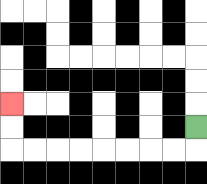{'start': '[8, 5]', 'end': '[0, 4]', 'path_directions': 'D,L,L,L,L,L,L,L,L,U,U', 'path_coordinates': '[[8, 5], [8, 6], [7, 6], [6, 6], [5, 6], [4, 6], [3, 6], [2, 6], [1, 6], [0, 6], [0, 5], [0, 4]]'}